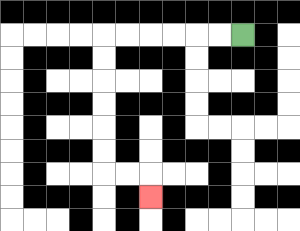{'start': '[10, 1]', 'end': '[6, 8]', 'path_directions': 'L,L,L,L,L,L,D,D,D,D,D,D,R,R,D', 'path_coordinates': '[[10, 1], [9, 1], [8, 1], [7, 1], [6, 1], [5, 1], [4, 1], [4, 2], [4, 3], [4, 4], [4, 5], [4, 6], [4, 7], [5, 7], [6, 7], [6, 8]]'}